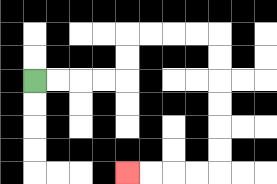{'start': '[1, 3]', 'end': '[5, 7]', 'path_directions': 'R,R,R,R,U,U,R,R,R,R,D,D,D,D,D,D,L,L,L,L', 'path_coordinates': '[[1, 3], [2, 3], [3, 3], [4, 3], [5, 3], [5, 2], [5, 1], [6, 1], [7, 1], [8, 1], [9, 1], [9, 2], [9, 3], [9, 4], [9, 5], [9, 6], [9, 7], [8, 7], [7, 7], [6, 7], [5, 7]]'}